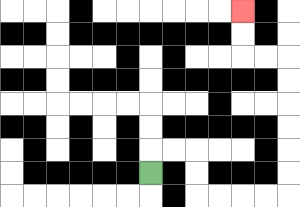{'start': '[6, 7]', 'end': '[10, 0]', 'path_directions': 'U,R,R,D,D,R,R,R,R,U,U,U,U,U,U,L,L,U,U', 'path_coordinates': '[[6, 7], [6, 6], [7, 6], [8, 6], [8, 7], [8, 8], [9, 8], [10, 8], [11, 8], [12, 8], [12, 7], [12, 6], [12, 5], [12, 4], [12, 3], [12, 2], [11, 2], [10, 2], [10, 1], [10, 0]]'}